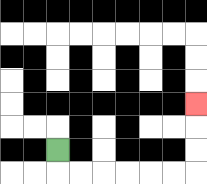{'start': '[2, 6]', 'end': '[8, 4]', 'path_directions': 'D,R,R,R,R,R,R,U,U,U', 'path_coordinates': '[[2, 6], [2, 7], [3, 7], [4, 7], [5, 7], [6, 7], [7, 7], [8, 7], [8, 6], [8, 5], [8, 4]]'}